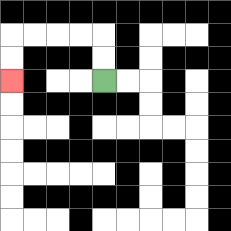{'start': '[4, 3]', 'end': '[0, 3]', 'path_directions': 'U,U,L,L,L,L,D,D', 'path_coordinates': '[[4, 3], [4, 2], [4, 1], [3, 1], [2, 1], [1, 1], [0, 1], [0, 2], [0, 3]]'}